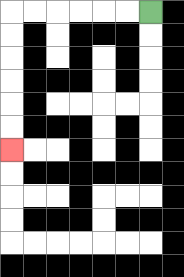{'start': '[6, 0]', 'end': '[0, 6]', 'path_directions': 'L,L,L,L,L,L,D,D,D,D,D,D', 'path_coordinates': '[[6, 0], [5, 0], [4, 0], [3, 0], [2, 0], [1, 0], [0, 0], [0, 1], [0, 2], [0, 3], [0, 4], [0, 5], [0, 6]]'}